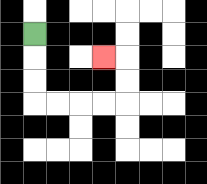{'start': '[1, 1]', 'end': '[4, 2]', 'path_directions': 'D,D,D,R,R,R,R,U,U,L', 'path_coordinates': '[[1, 1], [1, 2], [1, 3], [1, 4], [2, 4], [3, 4], [4, 4], [5, 4], [5, 3], [5, 2], [4, 2]]'}